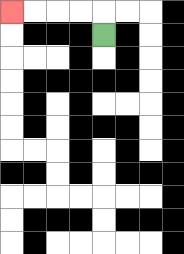{'start': '[4, 1]', 'end': '[0, 0]', 'path_directions': 'U,L,L,L,L', 'path_coordinates': '[[4, 1], [4, 0], [3, 0], [2, 0], [1, 0], [0, 0]]'}